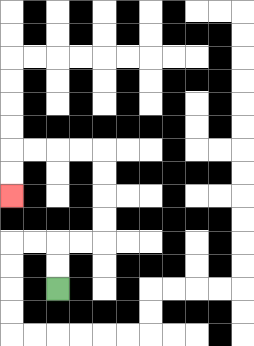{'start': '[2, 12]', 'end': '[0, 8]', 'path_directions': 'U,U,R,R,U,U,U,U,L,L,L,L,D,D', 'path_coordinates': '[[2, 12], [2, 11], [2, 10], [3, 10], [4, 10], [4, 9], [4, 8], [4, 7], [4, 6], [3, 6], [2, 6], [1, 6], [0, 6], [0, 7], [0, 8]]'}